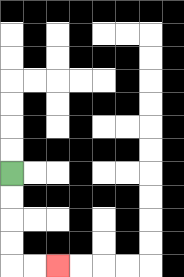{'start': '[0, 7]', 'end': '[2, 11]', 'path_directions': 'D,D,D,D,R,R', 'path_coordinates': '[[0, 7], [0, 8], [0, 9], [0, 10], [0, 11], [1, 11], [2, 11]]'}